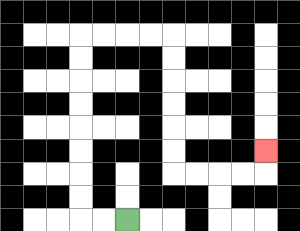{'start': '[5, 9]', 'end': '[11, 6]', 'path_directions': 'L,L,U,U,U,U,U,U,U,U,R,R,R,R,D,D,D,D,D,D,R,R,R,R,U', 'path_coordinates': '[[5, 9], [4, 9], [3, 9], [3, 8], [3, 7], [3, 6], [3, 5], [3, 4], [3, 3], [3, 2], [3, 1], [4, 1], [5, 1], [6, 1], [7, 1], [7, 2], [7, 3], [7, 4], [7, 5], [7, 6], [7, 7], [8, 7], [9, 7], [10, 7], [11, 7], [11, 6]]'}